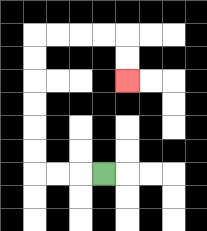{'start': '[4, 7]', 'end': '[5, 3]', 'path_directions': 'L,L,L,U,U,U,U,U,U,R,R,R,R,D,D', 'path_coordinates': '[[4, 7], [3, 7], [2, 7], [1, 7], [1, 6], [1, 5], [1, 4], [1, 3], [1, 2], [1, 1], [2, 1], [3, 1], [4, 1], [5, 1], [5, 2], [5, 3]]'}